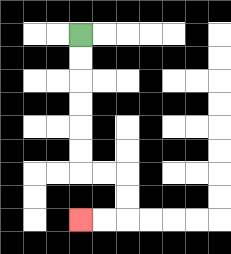{'start': '[3, 1]', 'end': '[3, 9]', 'path_directions': 'D,D,D,D,D,D,R,R,D,D,L,L', 'path_coordinates': '[[3, 1], [3, 2], [3, 3], [3, 4], [3, 5], [3, 6], [3, 7], [4, 7], [5, 7], [5, 8], [5, 9], [4, 9], [3, 9]]'}